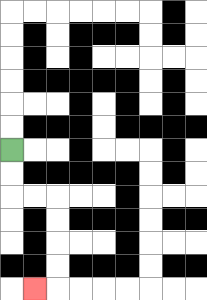{'start': '[0, 6]', 'end': '[1, 12]', 'path_directions': 'D,D,R,R,D,D,D,D,L', 'path_coordinates': '[[0, 6], [0, 7], [0, 8], [1, 8], [2, 8], [2, 9], [2, 10], [2, 11], [2, 12], [1, 12]]'}